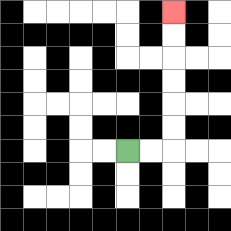{'start': '[5, 6]', 'end': '[7, 0]', 'path_directions': 'R,R,U,U,U,U,U,U', 'path_coordinates': '[[5, 6], [6, 6], [7, 6], [7, 5], [7, 4], [7, 3], [7, 2], [7, 1], [7, 0]]'}